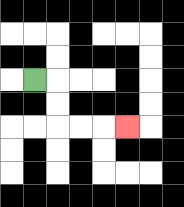{'start': '[1, 3]', 'end': '[5, 5]', 'path_directions': 'R,D,D,R,R,R', 'path_coordinates': '[[1, 3], [2, 3], [2, 4], [2, 5], [3, 5], [4, 5], [5, 5]]'}